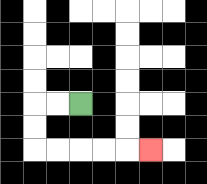{'start': '[3, 4]', 'end': '[6, 6]', 'path_directions': 'L,L,D,D,R,R,R,R,R', 'path_coordinates': '[[3, 4], [2, 4], [1, 4], [1, 5], [1, 6], [2, 6], [3, 6], [4, 6], [5, 6], [6, 6]]'}